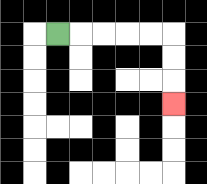{'start': '[2, 1]', 'end': '[7, 4]', 'path_directions': 'R,R,R,R,R,D,D,D', 'path_coordinates': '[[2, 1], [3, 1], [4, 1], [5, 1], [6, 1], [7, 1], [7, 2], [7, 3], [7, 4]]'}